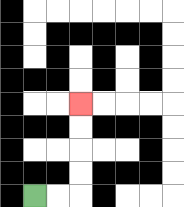{'start': '[1, 8]', 'end': '[3, 4]', 'path_directions': 'R,R,U,U,U,U', 'path_coordinates': '[[1, 8], [2, 8], [3, 8], [3, 7], [3, 6], [3, 5], [3, 4]]'}